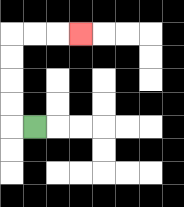{'start': '[1, 5]', 'end': '[3, 1]', 'path_directions': 'L,U,U,U,U,R,R,R', 'path_coordinates': '[[1, 5], [0, 5], [0, 4], [0, 3], [0, 2], [0, 1], [1, 1], [2, 1], [3, 1]]'}